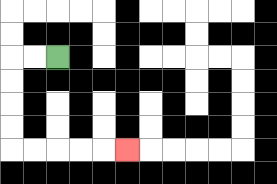{'start': '[2, 2]', 'end': '[5, 6]', 'path_directions': 'L,L,D,D,D,D,R,R,R,R,R', 'path_coordinates': '[[2, 2], [1, 2], [0, 2], [0, 3], [0, 4], [0, 5], [0, 6], [1, 6], [2, 6], [3, 6], [4, 6], [5, 6]]'}